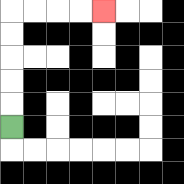{'start': '[0, 5]', 'end': '[4, 0]', 'path_directions': 'U,U,U,U,U,R,R,R,R', 'path_coordinates': '[[0, 5], [0, 4], [0, 3], [0, 2], [0, 1], [0, 0], [1, 0], [2, 0], [3, 0], [4, 0]]'}